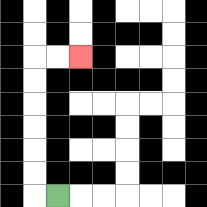{'start': '[2, 8]', 'end': '[3, 2]', 'path_directions': 'L,U,U,U,U,U,U,R,R', 'path_coordinates': '[[2, 8], [1, 8], [1, 7], [1, 6], [1, 5], [1, 4], [1, 3], [1, 2], [2, 2], [3, 2]]'}